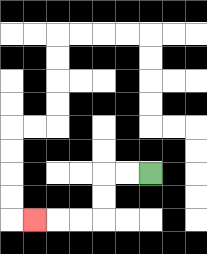{'start': '[6, 7]', 'end': '[1, 9]', 'path_directions': 'L,L,D,D,L,L,L', 'path_coordinates': '[[6, 7], [5, 7], [4, 7], [4, 8], [4, 9], [3, 9], [2, 9], [1, 9]]'}